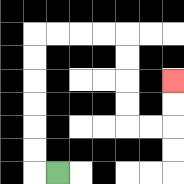{'start': '[2, 7]', 'end': '[7, 3]', 'path_directions': 'L,U,U,U,U,U,U,R,R,R,R,D,D,D,D,R,R,U,U', 'path_coordinates': '[[2, 7], [1, 7], [1, 6], [1, 5], [1, 4], [1, 3], [1, 2], [1, 1], [2, 1], [3, 1], [4, 1], [5, 1], [5, 2], [5, 3], [5, 4], [5, 5], [6, 5], [7, 5], [7, 4], [7, 3]]'}